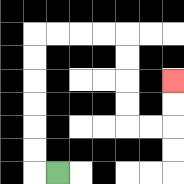{'start': '[2, 7]', 'end': '[7, 3]', 'path_directions': 'L,U,U,U,U,U,U,R,R,R,R,D,D,D,D,R,R,U,U', 'path_coordinates': '[[2, 7], [1, 7], [1, 6], [1, 5], [1, 4], [1, 3], [1, 2], [1, 1], [2, 1], [3, 1], [4, 1], [5, 1], [5, 2], [5, 3], [5, 4], [5, 5], [6, 5], [7, 5], [7, 4], [7, 3]]'}